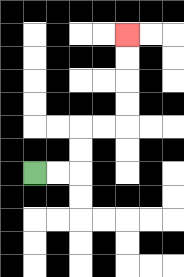{'start': '[1, 7]', 'end': '[5, 1]', 'path_directions': 'R,R,U,U,R,R,U,U,U,U', 'path_coordinates': '[[1, 7], [2, 7], [3, 7], [3, 6], [3, 5], [4, 5], [5, 5], [5, 4], [5, 3], [5, 2], [5, 1]]'}